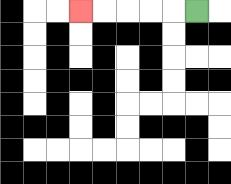{'start': '[8, 0]', 'end': '[3, 0]', 'path_directions': 'L,L,L,L,L', 'path_coordinates': '[[8, 0], [7, 0], [6, 0], [5, 0], [4, 0], [3, 0]]'}